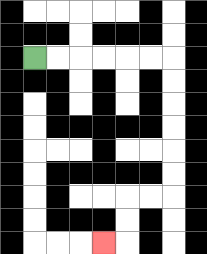{'start': '[1, 2]', 'end': '[4, 10]', 'path_directions': 'R,R,R,R,R,R,D,D,D,D,D,D,L,L,D,D,L', 'path_coordinates': '[[1, 2], [2, 2], [3, 2], [4, 2], [5, 2], [6, 2], [7, 2], [7, 3], [7, 4], [7, 5], [7, 6], [7, 7], [7, 8], [6, 8], [5, 8], [5, 9], [5, 10], [4, 10]]'}